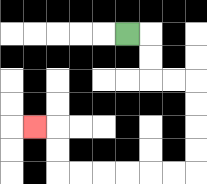{'start': '[5, 1]', 'end': '[1, 5]', 'path_directions': 'R,D,D,R,R,D,D,D,D,L,L,L,L,L,L,U,U,L', 'path_coordinates': '[[5, 1], [6, 1], [6, 2], [6, 3], [7, 3], [8, 3], [8, 4], [8, 5], [8, 6], [8, 7], [7, 7], [6, 7], [5, 7], [4, 7], [3, 7], [2, 7], [2, 6], [2, 5], [1, 5]]'}